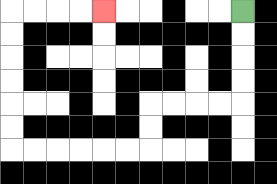{'start': '[10, 0]', 'end': '[4, 0]', 'path_directions': 'D,D,D,D,L,L,L,L,D,D,L,L,L,L,L,L,U,U,U,U,U,U,R,R,R,R', 'path_coordinates': '[[10, 0], [10, 1], [10, 2], [10, 3], [10, 4], [9, 4], [8, 4], [7, 4], [6, 4], [6, 5], [6, 6], [5, 6], [4, 6], [3, 6], [2, 6], [1, 6], [0, 6], [0, 5], [0, 4], [0, 3], [0, 2], [0, 1], [0, 0], [1, 0], [2, 0], [3, 0], [4, 0]]'}